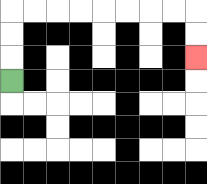{'start': '[0, 3]', 'end': '[8, 2]', 'path_directions': 'U,U,U,R,R,R,R,R,R,R,R,D,D', 'path_coordinates': '[[0, 3], [0, 2], [0, 1], [0, 0], [1, 0], [2, 0], [3, 0], [4, 0], [5, 0], [6, 0], [7, 0], [8, 0], [8, 1], [8, 2]]'}